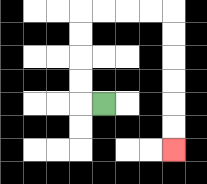{'start': '[4, 4]', 'end': '[7, 6]', 'path_directions': 'L,U,U,U,U,R,R,R,R,D,D,D,D,D,D', 'path_coordinates': '[[4, 4], [3, 4], [3, 3], [3, 2], [3, 1], [3, 0], [4, 0], [5, 0], [6, 0], [7, 0], [7, 1], [7, 2], [7, 3], [7, 4], [7, 5], [7, 6]]'}